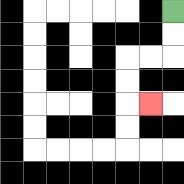{'start': '[7, 0]', 'end': '[6, 4]', 'path_directions': 'D,D,L,L,D,D,R', 'path_coordinates': '[[7, 0], [7, 1], [7, 2], [6, 2], [5, 2], [5, 3], [5, 4], [6, 4]]'}